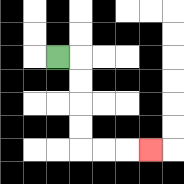{'start': '[2, 2]', 'end': '[6, 6]', 'path_directions': 'R,D,D,D,D,R,R,R', 'path_coordinates': '[[2, 2], [3, 2], [3, 3], [3, 4], [3, 5], [3, 6], [4, 6], [5, 6], [6, 6]]'}